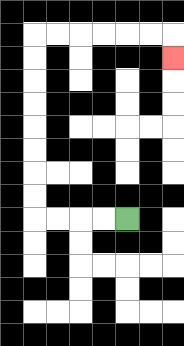{'start': '[5, 9]', 'end': '[7, 2]', 'path_directions': 'L,L,L,L,U,U,U,U,U,U,U,U,R,R,R,R,R,R,D', 'path_coordinates': '[[5, 9], [4, 9], [3, 9], [2, 9], [1, 9], [1, 8], [1, 7], [1, 6], [1, 5], [1, 4], [1, 3], [1, 2], [1, 1], [2, 1], [3, 1], [4, 1], [5, 1], [6, 1], [7, 1], [7, 2]]'}